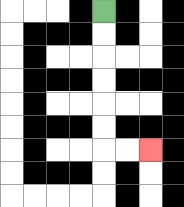{'start': '[4, 0]', 'end': '[6, 6]', 'path_directions': 'D,D,D,D,D,D,R,R', 'path_coordinates': '[[4, 0], [4, 1], [4, 2], [4, 3], [4, 4], [4, 5], [4, 6], [5, 6], [6, 6]]'}